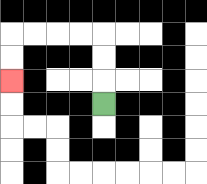{'start': '[4, 4]', 'end': '[0, 3]', 'path_directions': 'U,U,U,L,L,L,L,D,D', 'path_coordinates': '[[4, 4], [4, 3], [4, 2], [4, 1], [3, 1], [2, 1], [1, 1], [0, 1], [0, 2], [0, 3]]'}